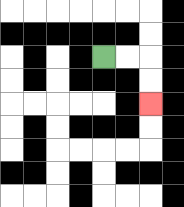{'start': '[4, 2]', 'end': '[6, 4]', 'path_directions': 'R,R,D,D', 'path_coordinates': '[[4, 2], [5, 2], [6, 2], [6, 3], [6, 4]]'}